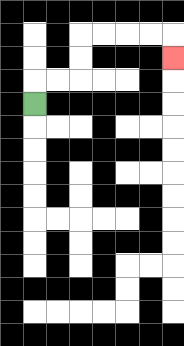{'start': '[1, 4]', 'end': '[7, 2]', 'path_directions': 'U,R,R,U,U,R,R,R,R,D', 'path_coordinates': '[[1, 4], [1, 3], [2, 3], [3, 3], [3, 2], [3, 1], [4, 1], [5, 1], [6, 1], [7, 1], [7, 2]]'}